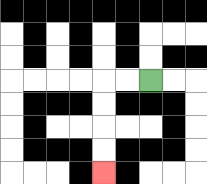{'start': '[6, 3]', 'end': '[4, 7]', 'path_directions': 'L,L,D,D,D,D', 'path_coordinates': '[[6, 3], [5, 3], [4, 3], [4, 4], [4, 5], [4, 6], [4, 7]]'}